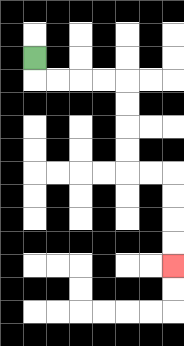{'start': '[1, 2]', 'end': '[7, 11]', 'path_directions': 'D,R,R,R,R,D,D,D,D,R,R,D,D,D,D', 'path_coordinates': '[[1, 2], [1, 3], [2, 3], [3, 3], [4, 3], [5, 3], [5, 4], [5, 5], [5, 6], [5, 7], [6, 7], [7, 7], [7, 8], [7, 9], [7, 10], [7, 11]]'}